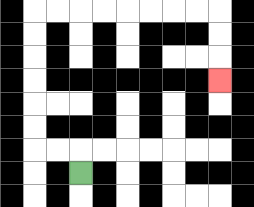{'start': '[3, 7]', 'end': '[9, 3]', 'path_directions': 'U,L,L,U,U,U,U,U,U,R,R,R,R,R,R,R,R,D,D,D', 'path_coordinates': '[[3, 7], [3, 6], [2, 6], [1, 6], [1, 5], [1, 4], [1, 3], [1, 2], [1, 1], [1, 0], [2, 0], [3, 0], [4, 0], [5, 0], [6, 0], [7, 0], [8, 0], [9, 0], [9, 1], [9, 2], [9, 3]]'}